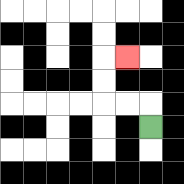{'start': '[6, 5]', 'end': '[5, 2]', 'path_directions': 'U,L,L,U,U,R', 'path_coordinates': '[[6, 5], [6, 4], [5, 4], [4, 4], [4, 3], [4, 2], [5, 2]]'}